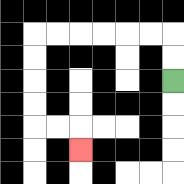{'start': '[7, 3]', 'end': '[3, 6]', 'path_directions': 'U,U,L,L,L,L,L,L,D,D,D,D,R,R,D', 'path_coordinates': '[[7, 3], [7, 2], [7, 1], [6, 1], [5, 1], [4, 1], [3, 1], [2, 1], [1, 1], [1, 2], [1, 3], [1, 4], [1, 5], [2, 5], [3, 5], [3, 6]]'}